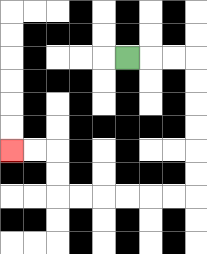{'start': '[5, 2]', 'end': '[0, 6]', 'path_directions': 'R,R,R,D,D,D,D,D,D,L,L,L,L,L,L,U,U,L,L', 'path_coordinates': '[[5, 2], [6, 2], [7, 2], [8, 2], [8, 3], [8, 4], [8, 5], [8, 6], [8, 7], [8, 8], [7, 8], [6, 8], [5, 8], [4, 8], [3, 8], [2, 8], [2, 7], [2, 6], [1, 6], [0, 6]]'}